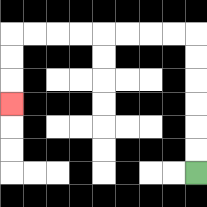{'start': '[8, 7]', 'end': '[0, 4]', 'path_directions': 'U,U,U,U,U,U,L,L,L,L,L,L,L,L,D,D,D', 'path_coordinates': '[[8, 7], [8, 6], [8, 5], [8, 4], [8, 3], [8, 2], [8, 1], [7, 1], [6, 1], [5, 1], [4, 1], [3, 1], [2, 1], [1, 1], [0, 1], [0, 2], [0, 3], [0, 4]]'}